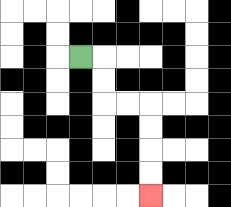{'start': '[3, 2]', 'end': '[6, 8]', 'path_directions': 'R,D,D,R,R,D,D,D,D', 'path_coordinates': '[[3, 2], [4, 2], [4, 3], [4, 4], [5, 4], [6, 4], [6, 5], [6, 6], [6, 7], [6, 8]]'}